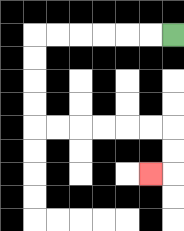{'start': '[7, 1]', 'end': '[6, 7]', 'path_directions': 'L,L,L,L,L,L,D,D,D,D,R,R,R,R,R,R,D,D,L', 'path_coordinates': '[[7, 1], [6, 1], [5, 1], [4, 1], [3, 1], [2, 1], [1, 1], [1, 2], [1, 3], [1, 4], [1, 5], [2, 5], [3, 5], [4, 5], [5, 5], [6, 5], [7, 5], [7, 6], [7, 7], [6, 7]]'}